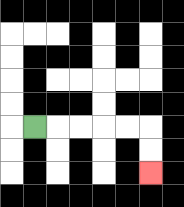{'start': '[1, 5]', 'end': '[6, 7]', 'path_directions': 'R,R,R,R,R,D,D', 'path_coordinates': '[[1, 5], [2, 5], [3, 5], [4, 5], [5, 5], [6, 5], [6, 6], [6, 7]]'}